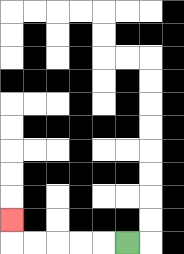{'start': '[5, 10]', 'end': '[0, 9]', 'path_directions': 'L,L,L,L,L,U', 'path_coordinates': '[[5, 10], [4, 10], [3, 10], [2, 10], [1, 10], [0, 10], [0, 9]]'}